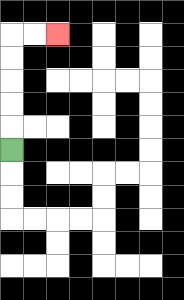{'start': '[0, 6]', 'end': '[2, 1]', 'path_directions': 'U,U,U,U,U,R,R', 'path_coordinates': '[[0, 6], [0, 5], [0, 4], [0, 3], [0, 2], [0, 1], [1, 1], [2, 1]]'}